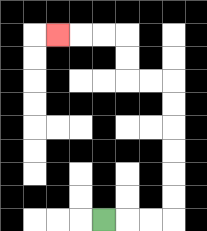{'start': '[4, 9]', 'end': '[2, 1]', 'path_directions': 'R,R,R,U,U,U,U,U,U,L,L,U,U,L,L,L', 'path_coordinates': '[[4, 9], [5, 9], [6, 9], [7, 9], [7, 8], [7, 7], [7, 6], [7, 5], [7, 4], [7, 3], [6, 3], [5, 3], [5, 2], [5, 1], [4, 1], [3, 1], [2, 1]]'}